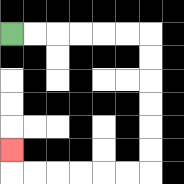{'start': '[0, 1]', 'end': '[0, 6]', 'path_directions': 'R,R,R,R,R,R,D,D,D,D,D,D,L,L,L,L,L,L,U', 'path_coordinates': '[[0, 1], [1, 1], [2, 1], [3, 1], [4, 1], [5, 1], [6, 1], [6, 2], [6, 3], [6, 4], [6, 5], [6, 6], [6, 7], [5, 7], [4, 7], [3, 7], [2, 7], [1, 7], [0, 7], [0, 6]]'}